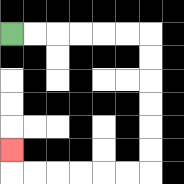{'start': '[0, 1]', 'end': '[0, 6]', 'path_directions': 'R,R,R,R,R,R,D,D,D,D,D,D,L,L,L,L,L,L,U', 'path_coordinates': '[[0, 1], [1, 1], [2, 1], [3, 1], [4, 1], [5, 1], [6, 1], [6, 2], [6, 3], [6, 4], [6, 5], [6, 6], [6, 7], [5, 7], [4, 7], [3, 7], [2, 7], [1, 7], [0, 7], [0, 6]]'}